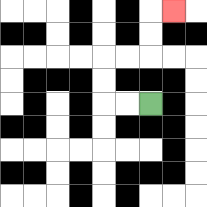{'start': '[6, 4]', 'end': '[7, 0]', 'path_directions': 'L,L,U,U,R,R,U,U,R', 'path_coordinates': '[[6, 4], [5, 4], [4, 4], [4, 3], [4, 2], [5, 2], [6, 2], [6, 1], [6, 0], [7, 0]]'}